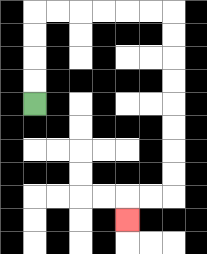{'start': '[1, 4]', 'end': '[5, 9]', 'path_directions': 'U,U,U,U,R,R,R,R,R,R,D,D,D,D,D,D,D,D,L,L,D', 'path_coordinates': '[[1, 4], [1, 3], [1, 2], [1, 1], [1, 0], [2, 0], [3, 0], [4, 0], [5, 0], [6, 0], [7, 0], [7, 1], [7, 2], [7, 3], [7, 4], [7, 5], [7, 6], [7, 7], [7, 8], [6, 8], [5, 8], [5, 9]]'}